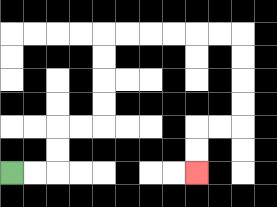{'start': '[0, 7]', 'end': '[8, 7]', 'path_directions': 'R,R,U,U,R,R,U,U,U,U,R,R,R,R,R,R,D,D,D,D,L,L,D,D', 'path_coordinates': '[[0, 7], [1, 7], [2, 7], [2, 6], [2, 5], [3, 5], [4, 5], [4, 4], [4, 3], [4, 2], [4, 1], [5, 1], [6, 1], [7, 1], [8, 1], [9, 1], [10, 1], [10, 2], [10, 3], [10, 4], [10, 5], [9, 5], [8, 5], [8, 6], [8, 7]]'}